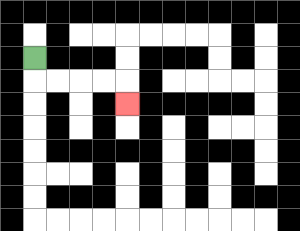{'start': '[1, 2]', 'end': '[5, 4]', 'path_directions': 'D,R,R,R,R,D', 'path_coordinates': '[[1, 2], [1, 3], [2, 3], [3, 3], [4, 3], [5, 3], [5, 4]]'}